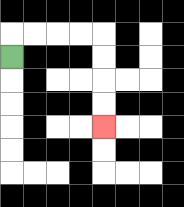{'start': '[0, 2]', 'end': '[4, 5]', 'path_directions': 'U,R,R,R,R,D,D,D,D', 'path_coordinates': '[[0, 2], [0, 1], [1, 1], [2, 1], [3, 1], [4, 1], [4, 2], [4, 3], [4, 4], [4, 5]]'}